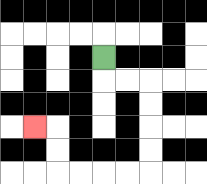{'start': '[4, 2]', 'end': '[1, 5]', 'path_directions': 'D,R,R,D,D,D,D,L,L,L,L,U,U,L', 'path_coordinates': '[[4, 2], [4, 3], [5, 3], [6, 3], [6, 4], [6, 5], [6, 6], [6, 7], [5, 7], [4, 7], [3, 7], [2, 7], [2, 6], [2, 5], [1, 5]]'}